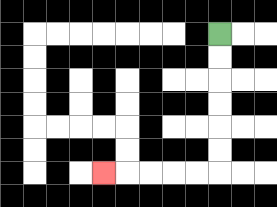{'start': '[9, 1]', 'end': '[4, 7]', 'path_directions': 'D,D,D,D,D,D,L,L,L,L,L', 'path_coordinates': '[[9, 1], [9, 2], [9, 3], [9, 4], [9, 5], [9, 6], [9, 7], [8, 7], [7, 7], [6, 7], [5, 7], [4, 7]]'}